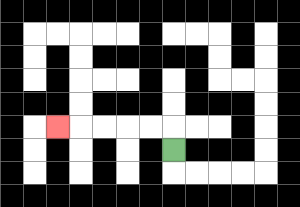{'start': '[7, 6]', 'end': '[2, 5]', 'path_directions': 'U,L,L,L,L,L', 'path_coordinates': '[[7, 6], [7, 5], [6, 5], [5, 5], [4, 5], [3, 5], [2, 5]]'}